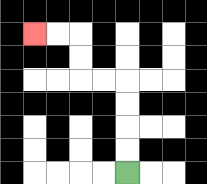{'start': '[5, 7]', 'end': '[1, 1]', 'path_directions': 'U,U,U,U,L,L,U,U,L,L', 'path_coordinates': '[[5, 7], [5, 6], [5, 5], [5, 4], [5, 3], [4, 3], [3, 3], [3, 2], [3, 1], [2, 1], [1, 1]]'}